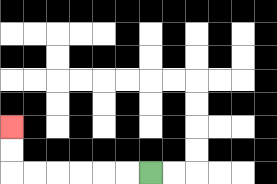{'start': '[6, 7]', 'end': '[0, 5]', 'path_directions': 'L,L,L,L,L,L,U,U', 'path_coordinates': '[[6, 7], [5, 7], [4, 7], [3, 7], [2, 7], [1, 7], [0, 7], [0, 6], [0, 5]]'}